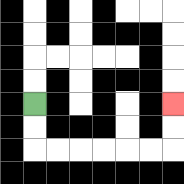{'start': '[1, 4]', 'end': '[7, 4]', 'path_directions': 'D,D,R,R,R,R,R,R,U,U', 'path_coordinates': '[[1, 4], [1, 5], [1, 6], [2, 6], [3, 6], [4, 6], [5, 6], [6, 6], [7, 6], [7, 5], [7, 4]]'}